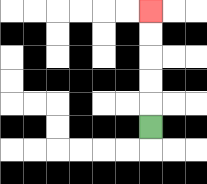{'start': '[6, 5]', 'end': '[6, 0]', 'path_directions': 'U,U,U,U,U', 'path_coordinates': '[[6, 5], [6, 4], [6, 3], [6, 2], [6, 1], [6, 0]]'}